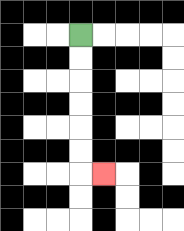{'start': '[3, 1]', 'end': '[4, 7]', 'path_directions': 'D,D,D,D,D,D,R', 'path_coordinates': '[[3, 1], [3, 2], [3, 3], [3, 4], [3, 5], [3, 6], [3, 7], [4, 7]]'}